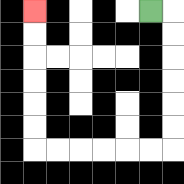{'start': '[6, 0]', 'end': '[1, 0]', 'path_directions': 'R,D,D,D,D,D,D,L,L,L,L,L,L,U,U,U,U,U,U', 'path_coordinates': '[[6, 0], [7, 0], [7, 1], [7, 2], [7, 3], [7, 4], [7, 5], [7, 6], [6, 6], [5, 6], [4, 6], [3, 6], [2, 6], [1, 6], [1, 5], [1, 4], [1, 3], [1, 2], [1, 1], [1, 0]]'}